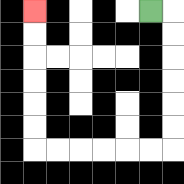{'start': '[6, 0]', 'end': '[1, 0]', 'path_directions': 'R,D,D,D,D,D,D,L,L,L,L,L,L,U,U,U,U,U,U', 'path_coordinates': '[[6, 0], [7, 0], [7, 1], [7, 2], [7, 3], [7, 4], [7, 5], [7, 6], [6, 6], [5, 6], [4, 6], [3, 6], [2, 6], [1, 6], [1, 5], [1, 4], [1, 3], [1, 2], [1, 1], [1, 0]]'}